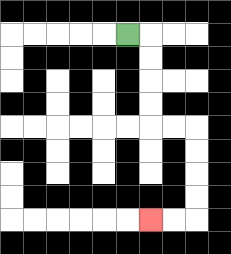{'start': '[5, 1]', 'end': '[6, 9]', 'path_directions': 'R,D,D,D,D,R,R,D,D,D,D,L,L', 'path_coordinates': '[[5, 1], [6, 1], [6, 2], [6, 3], [6, 4], [6, 5], [7, 5], [8, 5], [8, 6], [8, 7], [8, 8], [8, 9], [7, 9], [6, 9]]'}